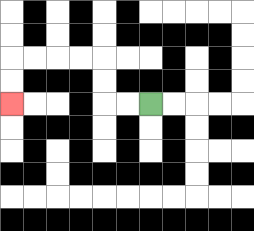{'start': '[6, 4]', 'end': '[0, 4]', 'path_directions': 'L,L,U,U,L,L,L,L,D,D', 'path_coordinates': '[[6, 4], [5, 4], [4, 4], [4, 3], [4, 2], [3, 2], [2, 2], [1, 2], [0, 2], [0, 3], [0, 4]]'}